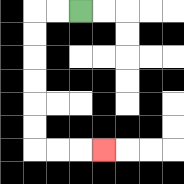{'start': '[3, 0]', 'end': '[4, 6]', 'path_directions': 'L,L,D,D,D,D,D,D,R,R,R', 'path_coordinates': '[[3, 0], [2, 0], [1, 0], [1, 1], [1, 2], [1, 3], [1, 4], [1, 5], [1, 6], [2, 6], [3, 6], [4, 6]]'}